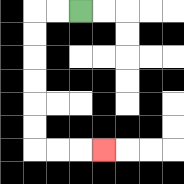{'start': '[3, 0]', 'end': '[4, 6]', 'path_directions': 'L,L,D,D,D,D,D,D,R,R,R', 'path_coordinates': '[[3, 0], [2, 0], [1, 0], [1, 1], [1, 2], [1, 3], [1, 4], [1, 5], [1, 6], [2, 6], [3, 6], [4, 6]]'}